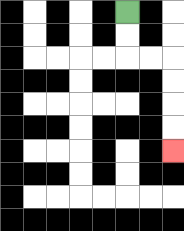{'start': '[5, 0]', 'end': '[7, 6]', 'path_directions': 'D,D,R,R,D,D,D,D', 'path_coordinates': '[[5, 0], [5, 1], [5, 2], [6, 2], [7, 2], [7, 3], [7, 4], [7, 5], [7, 6]]'}